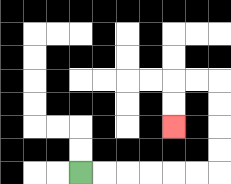{'start': '[3, 7]', 'end': '[7, 5]', 'path_directions': 'R,R,R,R,R,R,U,U,U,U,L,L,D,D', 'path_coordinates': '[[3, 7], [4, 7], [5, 7], [6, 7], [7, 7], [8, 7], [9, 7], [9, 6], [9, 5], [9, 4], [9, 3], [8, 3], [7, 3], [7, 4], [7, 5]]'}